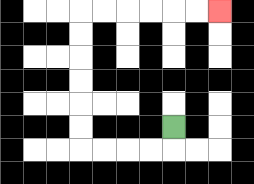{'start': '[7, 5]', 'end': '[9, 0]', 'path_directions': 'D,L,L,L,L,U,U,U,U,U,U,R,R,R,R,R,R', 'path_coordinates': '[[7, 5], [7, 6], [6, 6], [5, 6], [4, 6], [3, 6], [3, 5], [3, 4], [3, 3], [3, 2], [3, 1], [3, 0], [4, 0], [5, 0], [6, 0], [7, 0], [8, 0], [9, 0]]'}